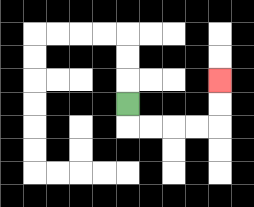{'start': '[5, 4]', 'end': '[9, 3]', 'path_directions': 'D,R,R,R,R,U,U', 'path_coordinates': '[[5, 4], [5, 5], [6, 5], [7, 5], [8, 5], [9, 5], [9, 4], [9, 3]]'}